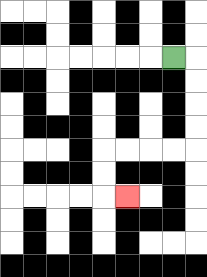{'start': '[7, 2]', 'end': '[5, 8]', 'path_directions': 'R,D,D,D,D,L,L,L,L,D,D,R', 'path_coordinates': '[[7, 2], [8, 2], [8, 3], [8, 4], [8, 5], [8, 6], [7, 6], [6, 6], [5, 6], [4, 6], [4, 7], [4, 8], [5, 8]]'}